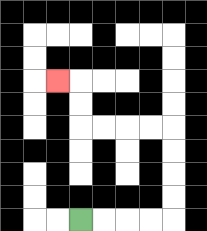{'start': '[3, 9]', 'end': '[2, 3]', 'path_directions': 'R,R,R,R,U,U,U,U,L,L,L,L,U,U,L', 'path_coordinates': '[[3, 9], [4, 9], [5, 9], [6, 9], [7, 9], [7, 8], [7, 7], [7, 6], [7, 5], [6, 5], [5, 5], [4, 5], [3, 5], [3, 4], [3, 3], [2, 3]]'}